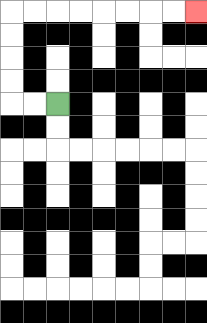{'start': '[2, 4]', 'end': '[8, 0]', 'path_directions': 'L,L,U,U,U,U,R,R,R,R,R,R,R,R', 'path_coordinates': '[[2, 4], [1, 4], [0, 4], [0, 3], [0, 2], [0, 1], [0, 0], [1, 0], [2, 0], [3, 0], [4, 0], [5, 0], [6, 0], [7, 0], [8, 0]]'}